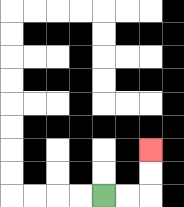{'start': '[4, 8]', 'end': '[6, 6]', 'path_directions': 'R,R,U,U', 'path_coordinates': '[[4, 8], [5, 8], [6, 8], [6, 7], [6, 6]]'}